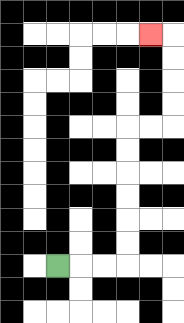{'start': '[2, 11]', 'end': '[6, 1]', 'path_directions': 'R,R,R,U,U,U,U,U,U,R,R,U,U,U,U,L', 'path_coordinates': '[[2, 11], [3, 11], [4, 11], [5, 11], [5, 10], [5, 9], [5, 8], [5, 7], [5, 6], [5, 5], [6, 5], [7, 5], [7, 4], [7, 3], [7, 2], [7, 1], [6, 1]]'}